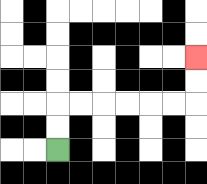{'start': '[2, 6]', 'end': '[8, 2]', 'path_directions': 'U,U,R,R,R,R,R,R,U,U', 'path_coordinates': '[[2, 6], [2, 5], [2, 4], [3, 4], [4, 4], [5, 4], [6, 4], [7, 4], [8, 4], [8, 3], [8, 2]]'}